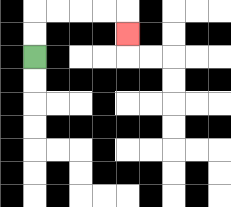{'start': '[1, 2]', 'end': '[5, 1]', 'path_directions': 'U,U,R,R,R,R,D', 'path_coordinates': '[[1, 2], [1, 1], [1, 0], [2, 0], [3, 0], [4, 0], [5, 0], [5, 1]]'}